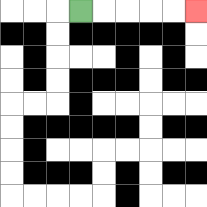{'start': '[3, 0]', 'end': '[8, 0]', 'path_directions': 'R,R,R,R,R', 'path_coordinates': '[[3, 0], [4, 0], [5, 0], [6, 0], [7, 0], [8, 0]]'}